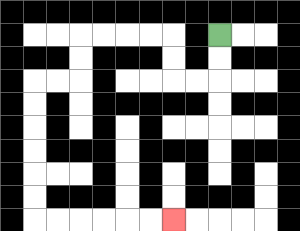{'start': '[9, 1]', 'end': '[7, 9]', 'path_directions': 'D,D,L,L,U,U,L,L,L,L,D,D,L,L,D,D,D,D,D,D,R,R,R,R,R,R', 'path_coordinates': '[[9, 1], [9, 2], [9, 3], [8, 3], [7, 3], [7, 2], [7, 1], [6, 1], [5, 1], [4, 1], [3, 1], [3, 2], [3, 3], [2, 3], [1, 3], [1, 4], [1, 5], [1, 6], [1, 7], [1, 8], [1, 9], [2, 9], [3, 9], [4, 9], [5, 9], [6, 9], [7, 9]]'}